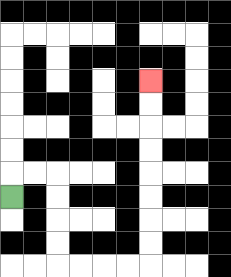{'start': '[0, 8]', 'end': '[6, 3]', 'path_directions': 'U,R,R,D,D,D,D,R,R,R,R,U,U,U,U,U,U,U,U', 'path_coordinates': '[[0, 8], [0, 7], [1, 7], [2, 7], [2, 8], [2, 9], [2, 10], [2, 11], [3, 11], [4, 11], [5, 11], [6, 11], [6, 10], [6, 9], [6, 8], [6, 7], [6, 6], [6, 5], [6, 4], [6, 3]]'}